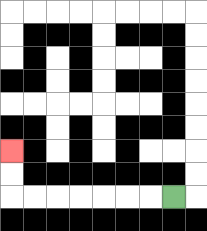{'start': '[7, 8]', 'end': '[0, 6]', 'path_directions': 'L,L,L,L,L,L,L,U,U', 'path_coordinates': '[[7, 8], [6, 8], [5, 8], [4, 8], [3, 8], [2, 8], [1, 8], [0, 8], [0, 7], [0, 6]]'}